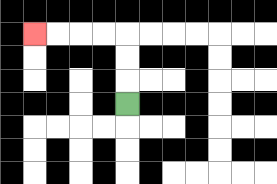{'start': '[5, 4]', 'end': '[1, 1]', 'path_directions': 'U,U,U,L,L,L,L', 'path_coordinates': '[[5, 4], [5, 3], [5, 2], [5, 1], [4, 1], [3, 1], [2, 1], [1, 1]]'}